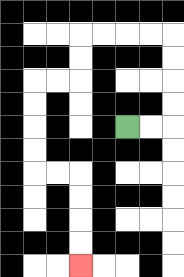{'start': '[5, 5]', 'end': '[3, 11]', 'path_directions': 'R,R,U,U,U,U,L,L,L,L,D,D,L,L,D,D,D,D,R,R,D,D,D,D', 'path_coordinates': '[[5, 5], [6, 5], [7, 5], [7, 4], [7, 3], [7, 2], [7, 1], [6, 1], [5, 1], [4, 1], [3, 1], [3, 2], [3, 3], [2, 3], [1, 3], [1, 4], [1, 5], [1, 6], [1, 7], [2, 7], [3, 7], [3, 8], [3, 9], [3, 10], [3, 11]]'}